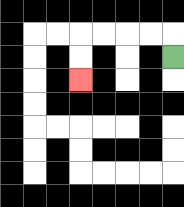{'start': '[7, 2]', 'end': '[3, 3]', 'path_directions': 'U,L,L,L,L,D,D', 'path_coordinates': '[[7, 2], [7, 1], [6, 1], [5, 1], [4, 1], [3, 1], [3, 2], [3, 3]]'}